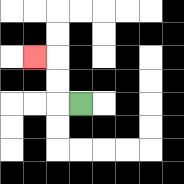{'start': '[3, 4]', 'end': '[1, 2]', 'path_directions': 'L,U,U,L', 'path_coordinates': '[[3, 4], [2, 4], [2, 3], [2, 2], [1, 2]]'}